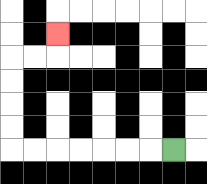{'start': '[7, 6]', 'end': '[2, 1]', 'path_directions': 'L,L,L,L,L,L,L,U,U,U,U,R,R,U', 'path_coordinates': '[[7, 6], [6, 6], [5, 6], [4, 6], [3, 6], [2, 6], [1, 6], [0, 6], [0, 5], [0, 4], [0, 3], [0, 2], [1, 2], [2, 2], [2, 1]]'}